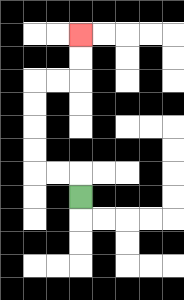{'start': '[3, 8]', 'end': '[3, 1]', 'path_directions': 'U,L,L,U,U,U,U,R,R,U,U', 'path_coordinates': '[[3, 8], [3, 7], [2, 7], [1, 7], [1, 6], [1, 5], [1, 4], [1, 3], [2, 3], [3, 3], [3, 2], [3, 1]]'}